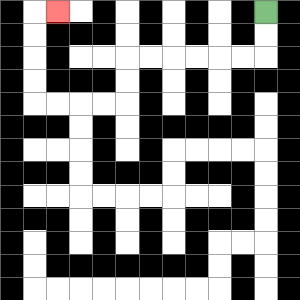{'start': '[11, 0]', 'end': '[2, 0]', 'path_directions': 'D,D,L,L,L,L,L,L,D,D,L,L,L,L,U,U,U,U,R', 'path_coordinates': '[[11, 0], [11, 1], [11, 2], [10, 2], [9, 2], [8, 2], [7, 2], [6, 2], [5, 2], [5, 3], [5, 4], [4, 4], [3, 4], [2, 4], [1, 4], [1, 3], [1, 2], [1, 1], [1, 0], [2, 0]]'}